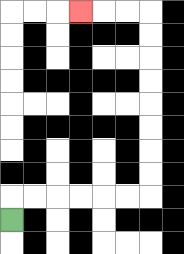{'start': '[0, 9]', 'end': '[3, 0]', 'path_directions': 'U,R,R,R,R,R,R,U,U,U,U,U,U,U,U,L,L,L', 'path_coordinates': '[[0, 9], [0, 8], [1, 8], [2, 8], [3, 8], [4, 8], [5, 8], [6, 8], [6, 7], [6, 6], [6, 5], [6, 4], [6, 3], [6, 2], [6, 1], [6, 0], [5, 0], [4, 0], [3, 0]]'}